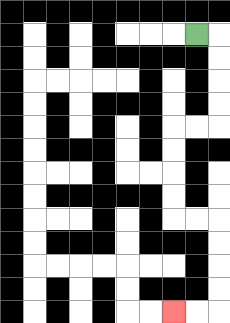{'start': '[8, 1]', 'end': '[7, 13]', 'path_directions': 'R,D,D,D,D,L,L,D,D,D,D,R,R,D,D,D,D,L,L', 'path_coordinates': '[[8, 1], [9, 1], [9, 2], [9, 3], [9, 4], [9, 5], [8, 5], [7, 5], [7, 6], [7, 7], [7, 8], [7, 9], [8, 9], [9, 9], [9, 10], [9, 11], [9, 12], [9, 13], [8, 13], [7, 13]]'}